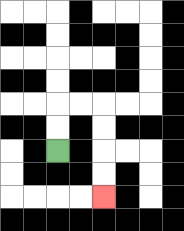{'start': '[2, 6]', 'end': '[4, 8]', 'path_directions': 'U,U,R,R,D,D,D,D', 'path_coordinates': '[[2, 6], [2, 5], [2, 4], [3, 4], [4, 4], [4, 5], [4, 6], [4, 7], [4, 8]]'}